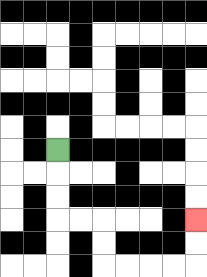{'start': '[2, 6]', 'end': '[8, 9]', 'path_directions': 'D,D,D,R,R,D,D,R,R,R,R,U,U', 'path_coordinates': '[[2, 6], [2, 7], [2, 8], [2, 9], [3, 9], [4, 9], [4, 10], [4, 11], [5, 11], [6, 11], [7, 11], [8, 11], [8, 10], [8, 9]]'}